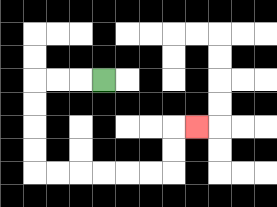{'start': '[4, 3]', 'end': '[8, 5]', 'path_directions': 'L,L,L,D,D,D,D,R,R,R,R,R,R,U,U,R', 'path_coordinates': '[[4, 3], [3, 3], [2, 3], [1, 3], [1, 4], [1, 5], [1, 6], [1, 7], [2, 7], [3, 7], [4, 7], [5, 7], [6, 7], [7, 7], [7, 6], [7, 5], [8, 5]]'}